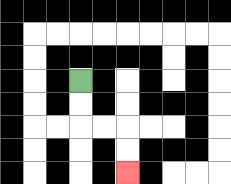{'start': '[3, 3]', 'end': '[5, 7]', 'path_directions': 'D,D,R,R,D,D', 'path_coordinates': '[[3, 3], [3, 4], [3, 5], [4, 5], [5, 5], [5, 6], [5, 7]]'}